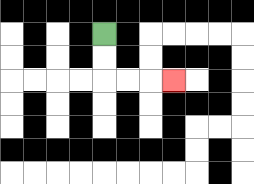{'start': '[4, 1]', 'end': '[7, 3]', 'path_directions': 'D,D,R,R,R', 'path_coordinates': '[[4, 1], [4, 2], [4, 3], [5, 3], [6, 3], [7, 3]]'}